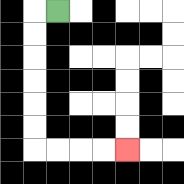{'start': '[2, 0]', 'end': '[5, 6]', 'path_directions': 'L,D,D,D,D,D,D,R,R,R,R', 'path_coordinates': '[[2, 0], [1, 0], [1, 1], [1, 2], [1, 3], [1, 4], [1, 5], [1, 6], [2, 6], [3, 6], [4, 6], [5, 6]]'}